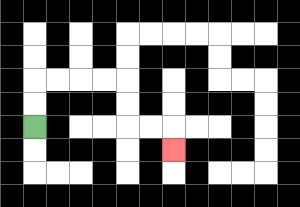{'start': '[1, 5]', 'end': '[7, 6]', 'path_directions': 'U,U,R,R,R,R,D,D,R,R,D', 'path_coordinates': '[[1, 5], [1, 4], [1, 3], [2, 3], [3, 3], [4, 3], [5, 3], [5, 4], [5, 5], [6, 5], [7, 5], [7, 6]]'}